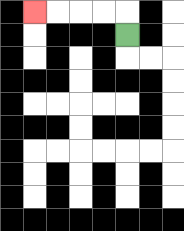{'start': '[5, 1]', 'end': '[1, 0]', 'path_directions': 'U,L,L,L,L', 'path_coordinates': '[[5, 1], [5, 0], [4, 0], [3, 0], [2, 0], [1, 0]]'}